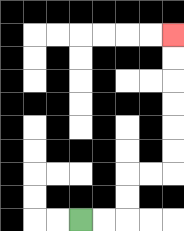{'start': '[3, 9]', 'end': '[7, 1]', 'path_directions': 'R,R,U,U,R,R,U,U,U,U,U,U', 'path_coordinates': '[[3, 9], [4, 9], [5, 9], [5, 8], [5, 7], [6, 7], [7, 7], [7, 6], [7, 5], [7, 4], [7, 3], [7, 2], [7, 1]]'}